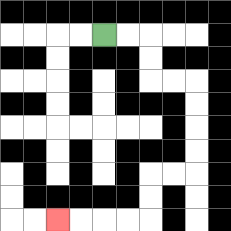{'start': '[4, 1]', 'end': '[2, 9]', 'path_directions': 'R,R,D,D,R,R,D,D,D,D,L,L,D,D,L,L,L,L', 'path_coordinates': '[[4, 1], [5, 1], [6, 1], [6, 2], [6, 3], [7, 3], [8, 3], [8, 4], [8, 5], [8, 6], [8, 7], [7, 7], [6, 7], [6, 8], [6, 9], [5, 9], [4, 9], [3, 9], [2, 9]]'}